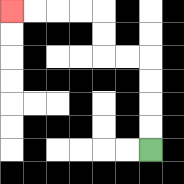{'start': '[6, 6]', 'end': '[0, 0]', 'path_directions': 'U,U,U,U,L,L,U,U,L,L,L,L', 'path_coordinates': '[[6, 6], [6, 5], [6, 4], [6, 3], [6, 2], [5, 2], [4, 2], [4, 1], [4, 0], [3, 0], [2, 0], [1, 0], [0, 0]]'}